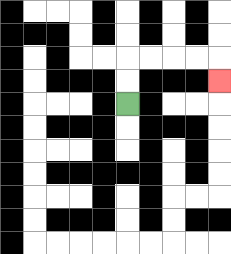{'start': '[5, 4]', 'end': '[9, 3]', 'path_directions': 'U,U,R,R,R,R,D', 'path_coordinates': '[[5, 4], [5, 3], [5, 2], [6, 2], [7, 2], [8, 2], [9, 2], [9, 3]]'}